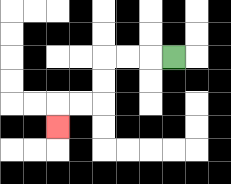{'start': '[7, 2]', 'end': '[2, 5]', 'path_directions': 'L,L,L,D,D,L,L,D', 'path_coordinates': '[[7, 2], [6, 2], [5, 2], [4, 2], [4, 3], [4, 4], [3, 4], [2, 4], [2, 5]]'}